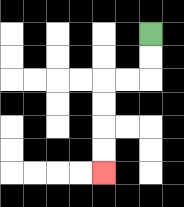{'start': '[6, 1]', 'end': '[4, 7]', 'path_directions': 'D,D,L,L,D,D,D,D', 'path_coordinates': '[[6, 1], [6, 2], [6, 3], [5, 3], [4, 3], [4, 4], [4, 5], [4, 6], [4, 7]]'}